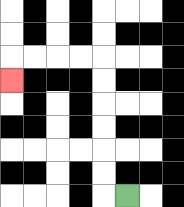{'start': '[5, 8]', 'end': '[0, 3]', 'path_directions': 'L,U,U,U,U,U,U,L,L,L,L,D', 'path_coordinates': '[[5, 8], [4, 8], [4, 7], [4, 6], [4, 5], [4, 4], [4, 3], [4, 2], [3, 2], [2, 2], [1, 2], [0, 2], [0, 3]]'}